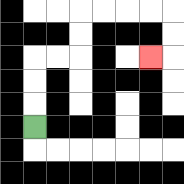{'start': '[1, 5]', 'end': '[6, 2]', 'path_directions': 'U,U,U,R,R,U,U,R,R,R,R,D,D,L', 'path_coordinates': '[[1, 5], [1, 4], [1, 3], [1, 2], [2, 2], [3, 2], [3, 1], [3, 0], [4, 0], [5, 0], [6, 0], [7, 0], [7, 1], [7, 2], [6, 2]]'}